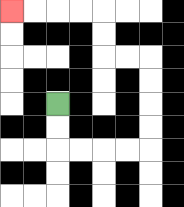{'start': '[2, 4]', 'end': '[0, 0]', 'path_directions': 'D,D,R,R,R,R,U,U,U,U,L,L,U,U,L,L,L,L', 'path_coordinates': '[[2, 4], [2, 5], [2, 6], [3, 6], [4, 6], [5, 6], [6, 6], [6, 5], [6, 4], [6, 3], [6, 2], [5, 2], [4, 2], [4, 1], [4, 0], [3, 0], [2, 0], [1, 0], [0, 0]]'}